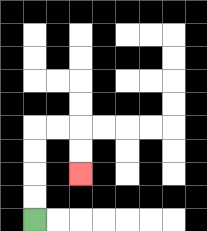{'start': '[1, 9]', 'end': '[3, 7]', 'path_directions': 'U,U,U,U,R,R,D,D', 'path_coordinates': '[[1, 9], [1, 8], [1, 7], [1, 6], [1, 5], [2, 5], [3, 5], [3, 6], [3, 7]]'}